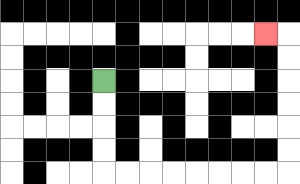{'start': '[4, 3]', 'end': '[11, 1]', 'path_directions': 'D,D,D,D,R,R,R,R,R,R,R,R,U,U,U,U,U,U,L', 'path_coordinates': '[[4, 3], [4, 4], [4, 5], [4, 6], [4, 7], [5, 7], [6, 7], [7, 7], [8, 7], [9, 7], [10, 7], [11, 7], [12, 7], [12, 6], [12, 5], [12, 4], [12, 3], [12, 2], [12, 1], [11, 1]]'}